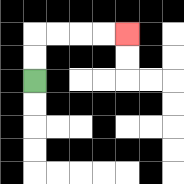{'start': '[1, 3]', 'end': '[5, 1]', 'path_directions': 'U,U,R,R,R,R', 'path_coordinates': '[[1, 3], [1, 2], [1, 1], [2, 1], [3, 1], [4, 1], [5, 1]]'}